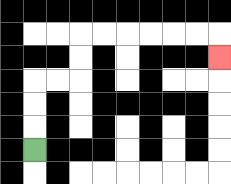{'start': '[1, 6]', 'end': '[9, 2]', 'path_directions': 'U,U,U,R,R,U,U,R,R,R,R,R,R,D', 'path_coordinates': '[[1, 6], [1, 5], [1, 4], [1, 3], [2, 3], [3, 3], [3, 2], [3, 1], [4, 1], [5, 1], [6, 1], [7, 1], [8, 1], [9, 1], [9, 2]]'}